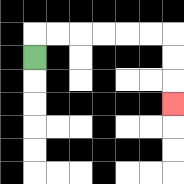{'start': '[1, 2]', 'end': '[7, 4]', 'path_directions': 'U,R,R,R,R,R,R,D,D,D', 'path_coordinates': '[[1, 2], [1, 1], [2, 1], [3, 1], [4, 1], [5, 1], [6, 1], [7, 1], [7, 2], [7, 3], [7, 4]]'}